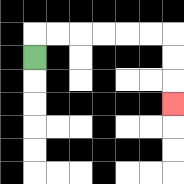{'start': '[1, 2]', 'end': '[7, 4]', 'path_directions': 'U,R,R,R,R,R,R,D,D,D', 'path_coordinates': '[[1, 2], [1, 1], [2, 1], [3, 1], [4, 1], [5, 1], [6, 1], [7, 1], [7, 2], [7, 3], [7, 4]]'}